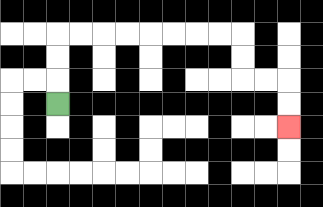{'start': '[2, 4]', 'end': '[12, 5]', 'path_directions': 'U,U,U,R,R,R,R,R,R,R,R,D,D,R,R,D,D', 'path_coordinates': '[[2, 4], [2, 3], [2, 2], [2, 1], [3, 1], [4, 1], [5, 1], [6, 1], [7, 1], [8, 1], [9, 1], [10, 1], [10, 2], [10, 3], [11, 3], [12, 3], [12, 4], [12, 5]]'}